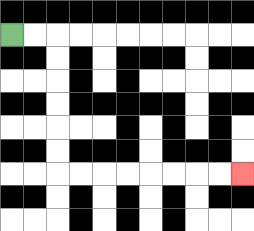{'start': '[0, 1]', 'end': '[10, 7]', 'path_directions': 'R,R,D,D,D,D,D,D,R,R,R,R,R,R,R,R', 'path_coordinates': '[[0, 1], [1, 1], [2, 1], [2, 2], [2, 3], [2, 4], [2, 5], [2, 6], [2, 7], [3, 7], [4, 7], [5, 7], [6, 7], [7, 7], [8, 7], [9, 7], [10, 7]]'}